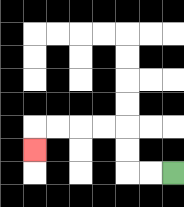{'start': '[7, 7]', 'end': '[1, 6]', 'path_directions': 'L,L,U,U,L,L,L,L,D', 'path_coordinates': '[[7, 7], [6, 7], [5, 7], [5, 6], [5, 5], [4, 5], [3, 5], [2, 5], [1, 5], [1, 6]]'}